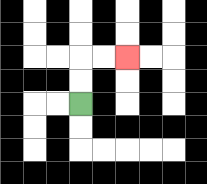{'start': '[3, 4]', 'end': '[5, 2]', 'path_directions': 'U,U,R,R', 'path_coordinates': '[[3, 4], [3, 3], [3, 2], [4, 2], [5, 2]]'}